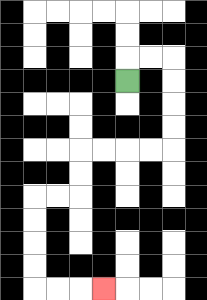{'start': '[5, 3]', 'end': '[4, 12]', 'path_directions': 'U,R,R,D,D,D,D,L,L,L,L,D,D,L,L,D,D,D,D,R,R,R', 'path_coordinates': '[[5, 3], [5, 2], [6, 2], [7, 2], [7, 3], [7, 4], [7, 5], [7, 6], [6, 6], [5, 6], [4, 6], [3, 6], [3, 7], [3, 8], [2, 8], [1, 8], [1, 9], [1, 10], [1, 11], [1, 12], [2, 12], [3, 12], [4, 12]]'}